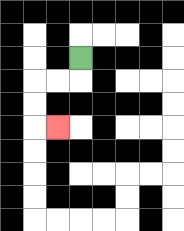{'start': '[3, 2]', 'end': '[2, 5]', 'path_directions': 'D,L,L,D,D,R', 'path_coordinates': '[[3, 2], [3, 3], [2, 3], [1, 3], [1, 4], [1, 5], [2, 5]]'}